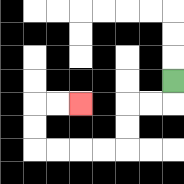{'start': '[7, 3]', 'end': '[3, 4]', 'path_directions': 'D,L,L,D,D,L,L,L,L,U,U,R,R', 'path_coordinates': '[[7, 3], [7, 4], [6, 4], [5, 4], [5, 5], [5, 6], [4, 6], [3, 6], [2, 6], [1, 6], [1, 5], [1, 4], [2, 4], [3, 4]]'}